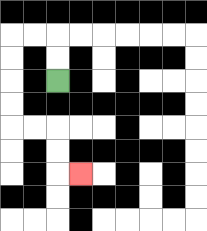{'start': '[2, 3]', 'end': '[3, 7]', 'path_directions': 'U,U,L,L,D,D,D,D,R,R,D,D,R', 'path_coordinates': '[[2, 3], [2, 2], [2, 1], [1, 1], [0, 1], [0, 2], [0, 3], [0, 4], [0, 5], [1, 5], [2, 5], [2, 6], [2, 7], [3, 7]]'}